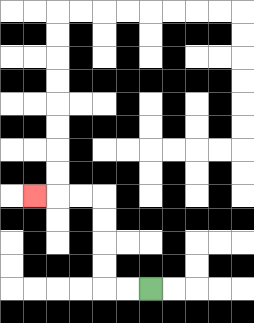{'start': '[6, 12]', 'end': '[1, 8]', 'path_directions': 'L,L,U,U,U,U,L,L,L', 'path_coordinates': '[[6, 12], [5, 12], [4, 12], [4, 11], [4, 10], [4, 9], [4, 8], [3, 8], [2, 8], [1, 8]]'}